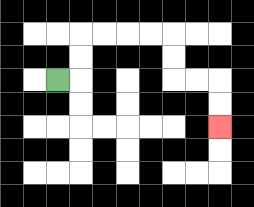{'start': '[2, 3]', 'end': '[9, 5]', 'path_directions': 'R,U,U,R,R,R,R,D,D,R,R,D,D', 'path_coordinates': '[[2, 3], [3, 3], [3, 2], [3, 1], [4, 1], [5, 1], [6, 1], [7, 1], [7, 2], [7, 3], [8, 3], [9, 3], [9, 4], [9, 5]]'}